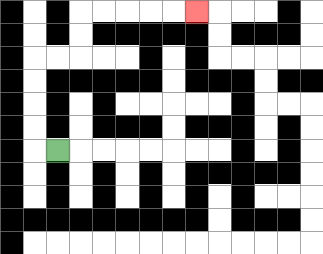{'start': '[2, 6]', 'end': '[8, 0]', 'path_directions': 'L,U,U,U,U,R,R,U,U,R,R,R,R,R', 'path_coordinates': '[[2, 6], [1, 6], [1, 5], [1, 4], [1, 3], [1, 2], [2, 2], [3, 2], [3, 1], [3, 0], [4, 0], [5, 0], [6, 0], [7, 0], [8, 0]]'}